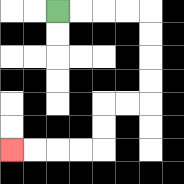{'start': '[2, 0]', 'end': '[0, 6]', 'path_directions': 'R,R,R,R,D,D,D,D,L,L,D,D,L,L,L,L', 'path_coordinates': '[[2, 0], [3, 0], [4, 0], [5, 0], [6, 0], [6, 1], [6, 2], [6, 3], [6, 4], [5, 4], [4, 4], [4, 5], [4, 6], [3, 6], [2, 6], [1, 6], [0, 6]]'}